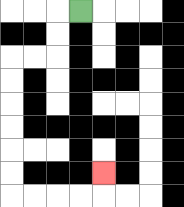{'start': '[3, 0]', 'end': '[4, 7]', 'path_directions': 'L,D,D,L,L,D,D,D,D,D,D,R,R,R,R,U', 'path_coordinates': '[[3, 0], [2, 0], [2, 1], [2, 2], [1, 2], [0, 2], [0, 3], [0, 4], [0, 5], [0, 6], [0, 7], [0, 8], [1, 8], [2, 8], [3, 8], [4, 8], [4, 7]]'}